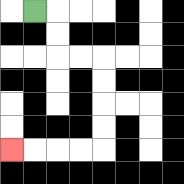{'start': '[1, 0]', 'end': '[0, 6]', 'path_directions': 'R,D,D,R,R,D,D,D,D,L,L,L,L', 'path_coordinates': '[[1, 0], [2, 0], [2, 1], [2, 2], [3, 2], [4, 2], [4, 3], [4, 4], [4, 5], [4, 6], [3, 6], [2, 6], [1, 6], [0, 6]]'}